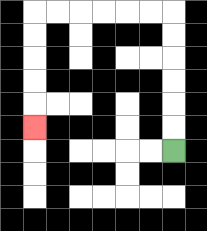{'start': '[7, 6]', 'end': '[1, 5]', 'path_directions': 'U,U,U,U,U,U,L,L,L,L,L,L,D,D,D,D,D', 'path_coordinates': '[[7, 6], [7, 5], [7, 4], [7, 3], [7, 2], [7, 1], [7, 0], [6, 0], [5, 0], [4, 0], [3, 0], [2, 0], [1, 0], [1, 1], [1, 2], [1, 3], [1, 4], [1, 5]]'}